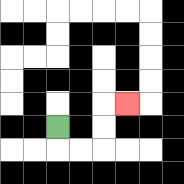{'start': '[2, 5]', 'end': '[5, 4]', 'path_directions': 'D,R,R,U,U,R', 'path_coordinates': '[[2, 5], [2, 6], [3, 6], [4, 6], [4, 5], [4, 4], [5, 4]]'}